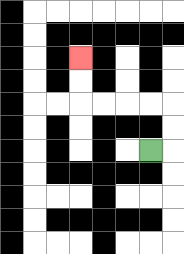{'start': '[6, 6]', 'end': '[3, 2]', 'path_directions': 'R,U,U,L,L,L,L,U,U', 'path_coordinates': '[[6, 6], [7, 6], [7, 5], [7, 4], [6, 4], [5, 4], [4, 4], [3, 4], [3, 3], [3, 2]]'}